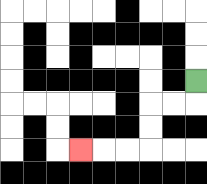{'start': '[8, 3]', 'end': '[3, 6]', 'path_directions': 'D,L,L,D,D,L,L,L', 'path_coordinates': '[[8, 3], [8, 4], [7, 4], [6, 4], [6, 5], [6, 6], [5, 6], [4, 6], [3, 6]]'}